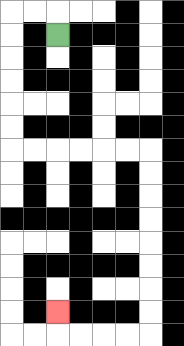{'start': '[2, 1]', 'end': '[2, 13]', 'path_directions': 'U,L,L,D,D,D,D,D,D,R,R,R,R,R,R,D,D,D,D,D,D,D,D,L,L,L,L,U', 'path_coordinates': '[[2, 1], [2, 0], [1, 0], [0, 0], [0, 1], [0, 2], [0, 3], [0, 4], [0, 5], [0, 6], [1, 6], [2, 6], [3, 6], [4, 6], [5, 6], [6, 6], [6, 7], [6, 8], [6, 9], [6, 10], [6, 11], [6, 12], [6, 13], [6, 14], [5, 14], [4, 14], [3, 14], [2, 14], [2, 13]]'}